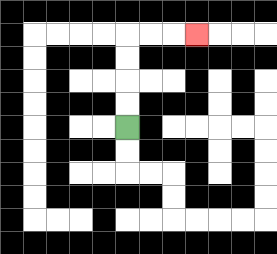{'start': '[5, 5]', 'end': '[8, 1]', 'path_directions': 'U,U,U,U,R,R,R', 'path_coordinates': '[[5, 5], [5, 4], [5, 3], [5, 2], [5, 1], [6, 1], [7, 1], [8, 1]]'}